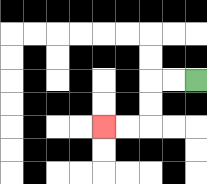{'start': '[8, 3]', 'end': '[4, 5]', 'path_directions': 'L,L,D,D,L,L', 'path_coordinates': '[[8, 3], [7, 3], [6, 3], [6, 4], [6, 5], [5, 5], [4, 5]]'}